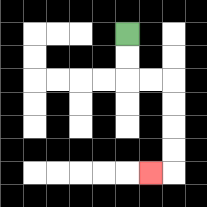{'start': '[5, 1]', 'end': '[6, 7]', 'path_directions': 'D,D,R,R,D,D,D,D,L', 'path_coordinates': '[[5, 1], [5, 2], [5, 3], [6, 3], [7, 3], [7, 4], [7, 5], [7, 6], [7, 7], [6, 7]]'}